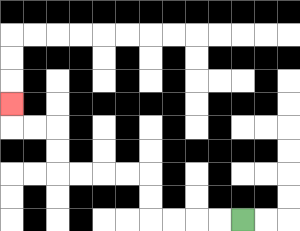{'start': '[10, 9]', 'end': '[0, 4]', 'path_directions': 'L,L,L,L,U,U,L,L,L,L,U,U,L,L,U', 'path_coordinates': '[[10, 9], [9, 9], [8, 9], [7, 9], [6, 9], [6, 8], [6, 7], [5, 7], [4, 7], [3, 7], [2, 7], [2, 6], [2, 5], [1, 5], [0, 5], [0, 4]]'}